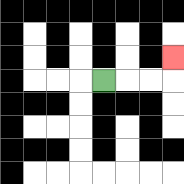{'start': '[4, 3]', 'end': '[7, 2]', 'path_directions': 'R,R,R,U', 'path_coordinates': '[[4, 3], [5, 3], [6, 3], [7, 3], [7, 2]]'}